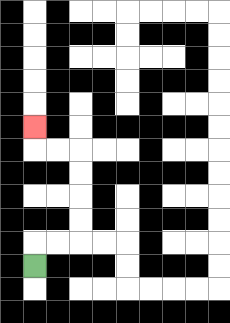{'start': '[1, 11]', 'end': '[1, 5]', 'path_directions': 'U,R,R,U,U,U,U,L,L,U', 'path_coordinates': '[[1, 11], [1, 10], [2, 10], [3, 10], [3, 9], [3, 8], [3, 7], [3, 6], [2, 6], [1, 6], [1, 5]]'}